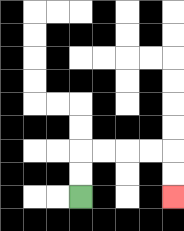{'start': '[3, 8]', 'end': '[7, 8]', 'path_directions': 'U,U,R,R,R,R,D,D', 'path_coordinates': '[[3, 8], [3, 7], [3, 6], [4, 6], [5, 6], [6, 6], [7, 6], [7, 7], [7, 8]]'}